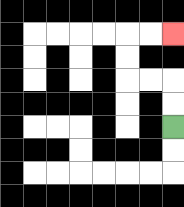{'start': '[7, 5]', 'end': '[7, 1]', 'path_directions': 'U,U,L,L,U,U,R,R', 'path_coordinates': '[[7, 5], [7, 4], [7, 3], [6, 3], [5, 3], [5, 2], [5, 1], [6, 1], [7, 1]]'}